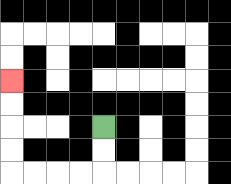{'start': '[4, 5]', 'end': '[0, 3]', 'path_directions': 'D,D,L,L,L,L,U,U,U,U', 'path_coordinates': '[[4, 5], [4, 6], [4, 7], [3, 7], [2, 7], [1, 7], [0, 7], [0, 6], [0, 5], [0, 4], [0, 3]]'}